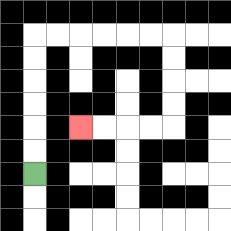{'start': '[1, 7]', 'end': '[3, 5]', 'path_directions': 'U,U,U,U,U,U,R,R,R,R,R,R,D,D,D,D,L,L,L,L', 'path_coordinates': '[[1, 7], [1, 6], [1, 5], [1, 4], [1, 3], [1, 2], [1, 1], [2, 1], [3, 1], [4, 1], [5, 1], [6, 1], [7, 1], [7, 2], [7, 3], [7, 4], [7, 5], [6, 5], [5, 5], [4, 5], [3, 5]]'}